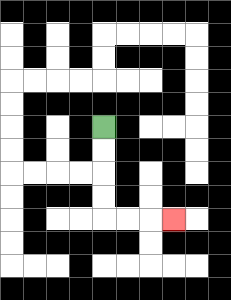{'start': '[4, 5]', 'end': '[7, 9]', 'path_directions': 'D,D,D,D,R,R,R', 'path_coordinates': '[[4, 5], [4, 6], [4, 7], [4, 8], [4, 9], [5, 9], [6, 9], [7, 9]]'}